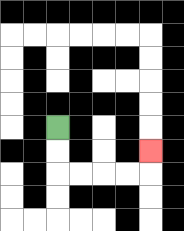{'start': '[2, 5]', 'end': '[6, 6]', 'path_directions': 'D,D,R,R,R,R,U', 'path_coordinates': '[[2, 5], [2, 6], [2, 7], [3, 7], [4, 7], [5, 7], [6, 7], [6, 6]]'}